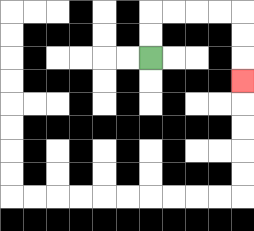{'start': '[6, 2]', 'end': '[10, 3]', 'path_directions': 'U,U,R,R,R,R,D,D,D', 'path_coordinates': '[[6, 2], [6, 1], [6, 0], [7, 0], [8, 0], [9, 0], [10, 0], [10, 1], [10, 2], [10, 3]]'}